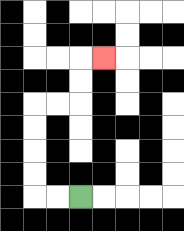{'start': '[3, 8]', 'end': '[4, 2]', 'path_directions': 'L,L,U,U,U,U,R,R,U,U,R', 'path_coordinates': '[[3, 8], [2, 8], [1, 8], [1, 7], [1, 6], [1, 5], [1, 4], [2, 4], [3, 4], [3, 3], [3, 2], [4, 2]]'}